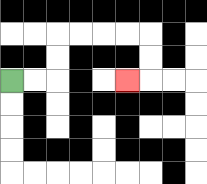{'start': '[0, 3]', 'end': '[5, 3]', 'path_directions': 'R,R,U,U,R,R,R,R,D,D,L', 'path_coordinates': '[[0, 3], [1, 3], [2, 3], [2, 2], [2, 1], [3, 1], [4, 1], [5, 1], [6, 1], [6, 2], [6, 3], [5, 3]]'}